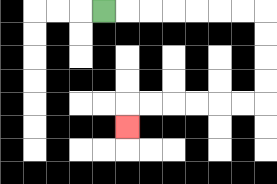{'start': '[4, 0]', 'end': '[5, 5]', 'path_directions': 'R,R,R,R,R,R,R,D,D,D,D,L,L,L,L,L,L,D', 'path_coordinates': '[[4, 0], [5, 0], [6, 0], [7, 0], [8, 0], [9, 0], [10, 0], [11, 0], [11, 1], [11, 2], [11, 3], [11, 4], [10, 4], [9, 4], [8, 4], [7, 4], [6, 4], [5, 4], [5, 5]]'}